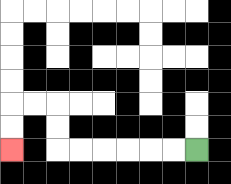{'start': '[8, 6]', 'end': '[0, 6]', 'path_directions': 'L,L,L,L,L,L,U,U,L,L,D,D', 'path_coordinates': '[[8, 6], [7, 6], [6, 6], [5, 6], [4, 6], [3, 6], [2, 6], [2, 5], [2, 4], [1, 4], [0, 4], [0, 5], [0, 6]]'}